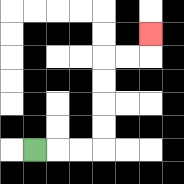{'start': '[1, 6]', 'end': '[6, 1]', 'path_directions': 'R,R,R,U,U,U,U,R,R,U', 'path_coordinates': '[[1, 6], [2, 6], [3, 6], [4, 6], [4, 5], [4, 4], [4, 3], [4, 2], [5, 2], [6, 2], [6, 1]]'}